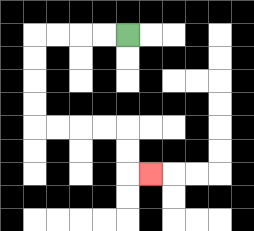{'start': '[5, 1]', 'end': '[6, 7]', 'path_directions': 'L,L,L,L,D,D,D,D,R,R,R,R,D,D,R', 'path_coordinates': '[[5, 1], [4, 1], [3, 1], [2, 1], [1, 1], [1, 2], [1, 3], [1, 4], [1, 5], [2, 5], [3, 5], [4, 5], [5, 5], [5, 6], [5, 7], [6, 7]]'}